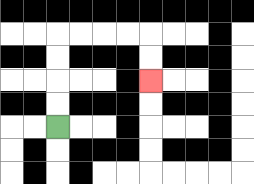{'start': '[2, 5]', 'end': '[6, 3]', 'path_directions': 'U,U,U,U,R,R,R,R,D,D', 'path_coordinates': '[[2, 5], [2, 4], [2, 3], [2, 2], [2, 1], [3, 1], [4, 1], [5, 1], [6, 1], [6, 2], [6, 3]]'}